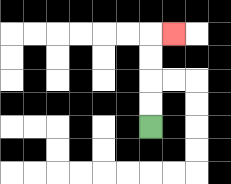{'start': '[6, 5]', 'end': '[7, 1]', 'path_directions': 'U,U,U,U,R', 'path_coordinates': '[[6, 5], [6, 4], [6, 3], [6, 2], [6, 1], [7, 1]]'}